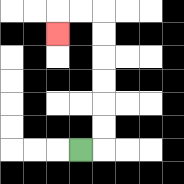{'start': '[3, 6]', 'end': '[2, 1]', 'path_directions': 'R,U,U,U,U,U,U,L,L,D', 'path_coordinates': '[[3, 6], [4, 6], [4, 5], [4, 4], [4, 3], [4, 2], [4, 1], [4, 0], [3, 0], [2, 0], [2, 1]]'}